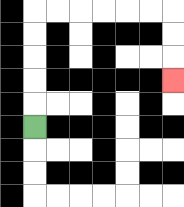{'start': '[1, 5]', 'end': '[7, 3]', 'path_directions': 'U,U,U,U,U,R,R,R,R,R,R,D,D,D', 'path_coordinates': '[[1, 5], [1, 4], [1, 3], [1, 2], [1, 1], [1, 0], [2, 0], [3, 0], [4, 0], [5, 0], [6, 0], [7, 0], [7, 1], [7, 2], [7, 3]]'}